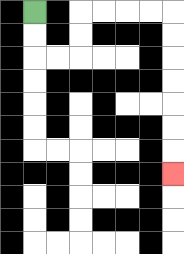{'start': '[1, 0]', 'end': '[7, 7]', 'path_directions': 'D,D,R,R,U,U,R,R,R,R,D,D,D,D,D,D,D', 'path_coordinates': '[[1, 0], [1, 1], [1, 2], [2, 2], [3, 2], [3, 1], [3, 0], [4, 0], [5, 0], [6, 0], [7, 0], [7, 1], [7, 2], [7, 3], [7, 4], [7, 5], [7, 6], [7, 7]]'}